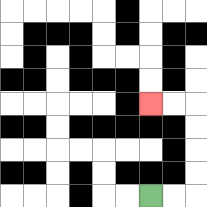{'start': '[6, 8]', 'end': '[6, 4]', 'path_directions': 'R,R,U,U,U,U,L,L', 'path_coordinates': '[[6, 8], [7, 8], [8, 8], [8, 7], [8, 6], [8, 5], [8, 4], [7, 4], [6, 4]]'}